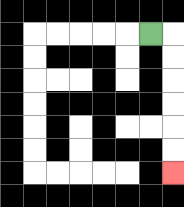{'start': '[6, 1]', 'end': '[7, 7]', 'path_directions': 'R,D,D,D,D,D,D', 'path_coordinates': '[[6, 1], [7, 1], [7, 2], [7, 3], [7, 4], [7, 5], [7, 6], [7, 7]]'}